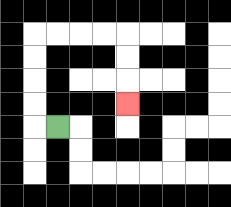{'start': '[2, 5]', 'end': '[5, 4]', 'path_directions': 'L,U,U,U,U,R,R,R,R,D,D,D', 'path_coordinates': '[[2, 5], [1, 5], [1, 4], [1, 3], [1, 2], [1, 1], [2, 1], [3, 1], [4, 1], [5, 1], [5, 2], [5, 3], [5, 4]]'}